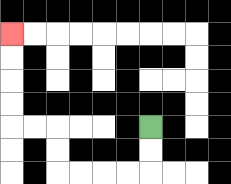{'start': '[6, 5]', 'end': '[0, 1]', 'path_directions': 'D,D,L,L,L,L,U,U,L,L,U,U,U,U', 'path_coordinates': '[[6, 5], [6, 6], [6, 7], [5, 7], [4, 7], [3, 7], [2, 7], [2, 6], [2, 5], [1, 5], [0, 5], [0, 4], [0, 3], [0, 2], [0, 1]]'}